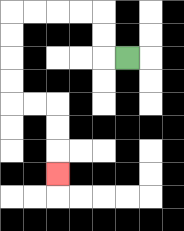{'start': '[5, 2]', 'end': '[2, 7]', 'path_directions': 'L,U,U,L,L,L,L,D,D,D,D,R,R,D,D,D', 'path_coordinates': '[[5, 2], [4, 2], [4, 1], [4, 0], [3, 0], [2, 0], [1, 0], [0, 0], [0, 1], [0, 2], [0, 3], [0, 4], [1, 4], [2, 4], [2, 5], [2, 6], [2, 7]]'}